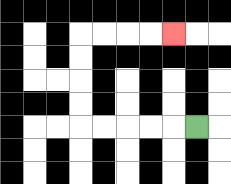{'start': '[8, 5]', 'end': '[7, 1]', 'path_directions': 'L,L,L,L,L,U,U,U,U,R,R,R,R', 'path_coordinates': '[[8, 5], [7, 5], [6, 5], [5, 5], [4, 5], [3, 5], [3, 4], [3, 3], [3, 2], [3, 1], [4, 1], [5, 1], [6, 1], [7, 1]]'}